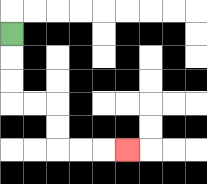{'start': '[0, 1]', 'end': '[5, 6]', 'path_directions': 'D,D,D,R,R,D,D,R,R,R', 'path_coordinates': '[[0, 1], [0, 2], [0, 3], [0, 4], [1, 4], [2, 4], [2, 5], [2, 6], [3, 6], [4, 6], [5, 6]]'}